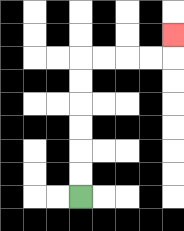{'start': '[3, 8]', 'end': '[7, 1]', 'path_directions': 'U,U,U,U,U,U,R,R,R,R,U', 'path_coordinates': '[[3, 8], [3, 7], [3, 6], [3, 5], [3, 4], [3, 3], [3, 2], [4, 2], [5, 2], [6, 2], [7, 2], [7, 1]]'}